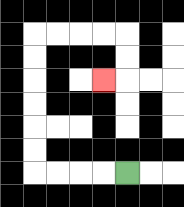{'start': '[5, 7]', 'end': '[4, 3]', 'path_directions': 'L,L,L,L,U,U,U,U,U,U,R,R,R,R,D,D,L', 'path_coordinates': '[[5, 7], [4, 7], [3, 7], [2, 7], [1, 7], [1, 6], [1, 5], [1, 4], [1, 3], [1, 2], [1, 1], [2, 1], [3, 1], [4, 1], [5, 1], [5, 2], [5, 3], [4, 3]]'}